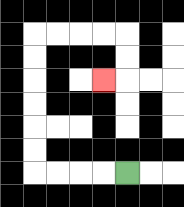{'start': '[5, 7]', 'end': '[4, 3]', 'path_directions': 'L,L,L,L,U,U,U,U,U,U,R,R,R,R,D,D,L', 'path_coordinates': '[[5, 7], [4, 7], [3, 7], [2, 7], [1, 7], [1, 6], [1, 5], [1, 4], [1, 3], [1, 2], [1, 1], [2, 1], [3, 1], [4, 1], [5, 1], [5, 2], [5, 3], [4, 3]]'}